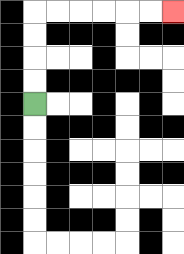{'start': '[1, 4]', 'end': '[7, 0]', 'path_directions': 'U,U,U,U,R,R,R,R,R,R', 'path_coordinates': '[[1, 4], [1, 3], [1, 2], [1, 1], [1, 0], [2, 0], [3, 0], [4, 0], [5, 0], [6, 0], [7, 0]]'}